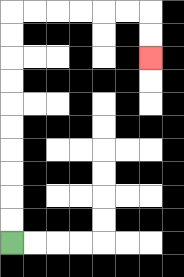{'start': '[0, 10]', 'end': '[6, 2]', 'path_directions': 'U,U,U,U,U,U,U,U,U,U,R,R,R,R,R,R,D,D', 'path_coordinates': '[[0, 10], [0, 9], [0, 8], [0, 7], [0, 6], [0, 5], [0, 4], [0, 3], [0, 2], [0, 1], [0, 0], [1, 0], [2, 0], [3, 0], [4, 0], [5, 0], [6, 0], [6, 1], [6, 2]]'}